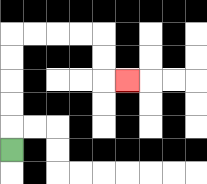{'start': '[0, 6]', 'end': '[5, 3]', 'path_directions': 'U,U,U,U,U,R,R,R,R,D,D,R', 'path_coordinates': '[[0, 6], [0, 5], [0, 4], [0, 3], [0, 2], [0, 1], [1, 1], [2, 1], [3, 1], [4, 1], [4, 2], [4, 3], [5, 3]]'}